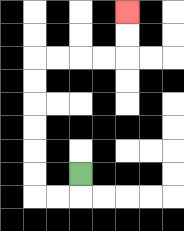{'start': '[3, 7]', 'end': '[5, 0]', 'path_directions': 'D,L,L,U,U,U,U,U,U,R,R,R,R,U,U', 'path_coordinates': '[[3, 7], [3, 8], [2, 8], [1, 8], [1, 7], [1, 6], [1, 5], [1, 4], [1, 3], [1, 2], [2, 2], [3, 2], [4, 2], [5, 2], [5, 1], [5, 0]]'}